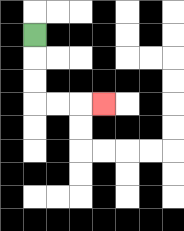{'start': '[1, 1]', 'end': '[4, 4]', 'path_directions': 'D,D,D,R,R,R', 'path_coordinates': '[[1, 1], [1, 2], [1, 3], [1, 4], [2, 4], [3, 4], [4, 4]]'}